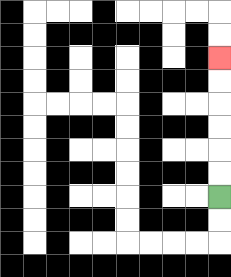{'start': '[9, 8]', 'end': '[9, 2]', 'path_directions': 'U,U,U,U,U,U', 'path_coordinates': '[[9, 8], [9, 7], [9, 6], [9, 5], [9, 4], [9, 3], [9, 2]]'}